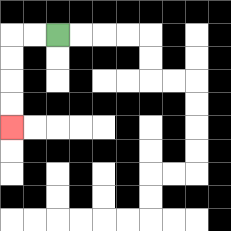{'start': '[2, 1]', 'end': '[0, 5]', 'path_directions': 'L,L,D,D,D,D', 'path_coordinates': '[[2, 1], [1, 1], [0, 1], [0, 2], [0, 3], [0, 4], [0, 5]]'}